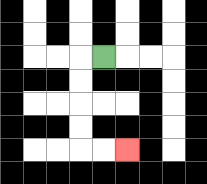{'start': '[4, 2]', 'end': '[5, 6]', 'path_directions': 'L,D,D,D,D,R,R', 'path_coordinates': '[[4, 2], [3, 2], [3, 3], [3, 4], [3, 5], [3, 6], [4, 6], [5, 6]]'}